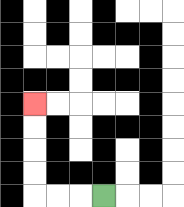{'start': '[4, 8]', 'end': '[1, 4]', 'path_directions': 'L,L,L,U,U,U,U', 'path_coordinates': '[[4, 8], [3, 8], [2, 8], [1, 8], [1, 7], [1, 6], [1, 5], [1, 4]]'}